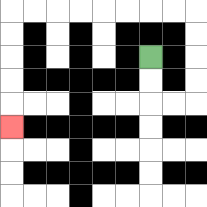{'start': '[6, 2]', 'end': '[0, 5]', 'path_directions': 'D,D,R,R,U,U,U,U,L,L,L,L,L,L,L,L,D,D,D,D,D', 'path_coordinates': '[[6, 2], [6, 3], [6, 4], [7, 4], [8, 4], [8, 3], [8, 2], [8, 1], [8, 0], [7, 0], [6, 0], [5, 0], [4, 0], [3, 0], [2, 0], [1, 0], [0, 0], [0, 1], [0, 2], [0, 3], [0, 4], [0, 5]]'}